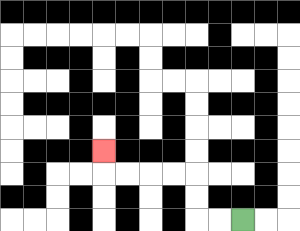{'start': '[10, 9]', 'end': '[4, 6]', 'path_directions': 'L,L,U,U,L,L,L,L,U', 'path_coordinates': '[[10, 9], [9, 9], [8, 9], [8, 8], [8, 7], [7, 7], [6, 7], [5, 7], [4, 7], [4, 6]]'}